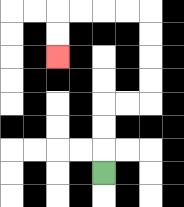{'start': '[4, 7]', 'end': '[2, 2]', 'path_directions': 'U,U,U,R,R,U,U,U,U,L,L,L,L,D,D', 'path_coordinates': '[[4, 7], [4, 6], [4, 5], [4, 4], [5, 4], [6, 4], [6, 3], [6, 2], [6, 1], [6, 0], [5, 0], [4, 0], [3, 0], [2, 0], [2, 1], [2, 2]]'}